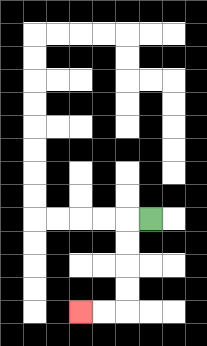{'start': '[6, 9]', 'end': '[3, 13]', 'path_directions': 'L,D,D,D,D,L,L', 'path_coordinates': '[[6, 9], [5, 9], [5, 10], [5, 11], [5, 12], [5, 13], [4, 13], [3, 13]]'}